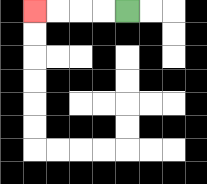{'start': '[5, 0]', 'end': '[1, 0]', 'path_directions': 'L,L,L,L', 'path_coordinates': '[[5, 0], [4, 0], [3, 0], [2, 0], [1, 0]]'}